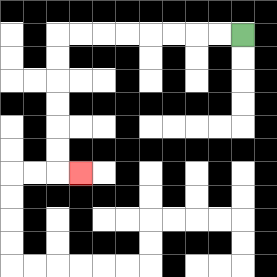{'start': '[10, 1]', 'end': '[3, 7]', 'path_directions': 'L,L,L,L,L,L,L,L,D,D,D,D,D,D,R', 'path_coordinates': '[[10, 1], [9, 1], [8, 1], [7, 1], [6, 1], [5, 1], [4, 1], [3, 1], [2, 1], [2, 2], [2, 3], [2, 4], [2, 5], [2, 6], [2, 7], [3, 7]]'}